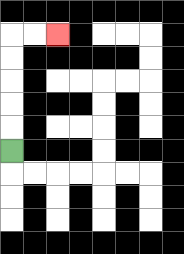{'start': '[0, 6]', 'end': '[2, 1]', 'path_directions': 'U,U,U,U,U,R,R', 'path_coordinates': '[[0, 6], [0, 5], [0, 4], [0, 3], [0, 2], [0, 1], [1, 1], [2, 1]]'}